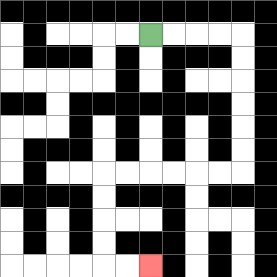{'start': '[6, 1]', 'end': '[6, 11]', 'path_directions': 'R,R,R,R,D,D,D,D,D,D,L,L,L,L,L,L,D,D,D,D,R,R', 'path_coordinates': '[[6, 1], [7, 1], [8, 1], [9, 1], [10, 1], [10, 2], [10, 3], [10, 4], [10, 5], [10, 6], [10, 7], [9, 7], [8, 7], [7, 7], [6, 7], [5, 7], [4, 7], [4, 8], [4, 9], [4, 10], [4, 11], [5, 11], [6, 11]]'}